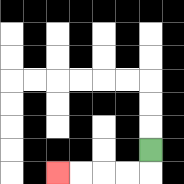{'start': '[6, 6]', 'end': '[2, 7]', 'path_directions': 'D,L,L,L,L', 'path_coordinates': '[[6, 6], [6, 7], [5, 7], [4, 7], [3, 7], [2, 7]]'}